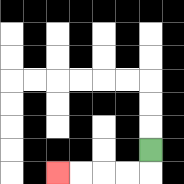{'start': '[6, 6]', 'end': '[2, 7]', 'path_directions': 'D,L,L,L,L', 'path_coordinates': '[[6, 6], [6, 7], [5, 7], [4, 7], [3, 7], [2, 7]]'}